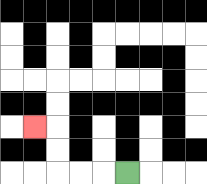{'start': '[5, 7]', 'end': '[1, 5]', 'path_directions': 'L,L,L,U,U,L', 'path_coordinates': '[[5, 7], [4, 7], [3, 7], [2, 7], [2, 6], [2, 5], [1, 5]]'}